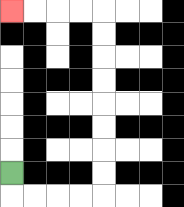{'start': '[0, 7]', 'end': '[0, 0]', 'path_directions': 'D,R,R,R,R,U,U,U,U,U,U,U,U,L,L,L,L', 'path_coordinates': '[[0, 7], [0, 8], [1, 8], [2, 8], [3, 8], [4, 8], [4, 7], [4, 6], [4, 5], [4, 4], [4, 3], [4, 2], [4, 1], [4, 0], [3, 0], [2, 0], [1, 0], [0, 0]]'}